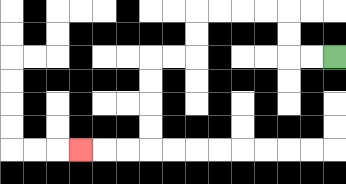{'start': '[14, 2]', 'end': '[3, 6]', 'path_directions': 'L,L,U,U,L,L,L,L,D,D,L,L,D,D,D,D,L,L,L', 'path_coordinates': '[[14, 2], [13, 2], [12, 2], [12, 1], [12, 0], [11, 0], [10, 0], [9, 0], [8, 0], [8, 1], [8, 2], [7, 2], [6, 2], [6, 3], [6, 4], [6, 5], [6, 6], [5, 6], [4, 6], [3, 6]]'}